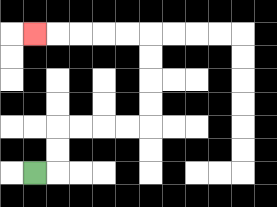{'start': '[1, 7]', 'end': '[1, 1]', 'path_directions': 'R,U,U,R,R,R,R,U,U,U,U,L,L,L,L,L', 'path_coordinates': '[[1, 7], [2, 7], [2, 6], [2, 5], [3, 5], [4, 5], [5, 5], [6, 5], [6, 4], [6, 3], [6, 2], [6, 1], [5, 1], [4, 1], [3, 1], [2, 1], [1, 1]]'}